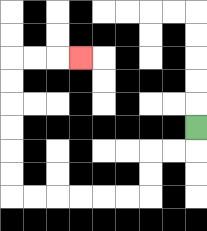{'start': '[8, 5]', 'end': '[3, 2]', 'path_directions': 'D,L,L,D,D,L,L,L,L,L,L,U,U,U,U,U,U,R,R,R', 'path_coordinates': '[[8, 5], [8, 6], [7, 6], [6, 6], [6, 7], [6, 8], [5, 8], [4, 8], [3, 8], [2, 8], [1, 8], [0, 8], [0, 7], [0, 6], [0, 5], [0, 4], [0, 3], [0, 2], [1, 2], [2, 2], [3, 2]]'}